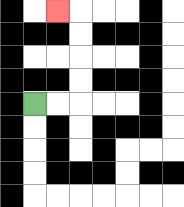{'start': '[1, 4]', 'end': '[2, 0]', 'path_directions': 'R,R,U,U,U,U,L', 'path_coordinates': '[[1, 4], [2, 4], [3, 4], [3, 3], [3, 2], [3, 1], [3, 0], [2, 0]]'}